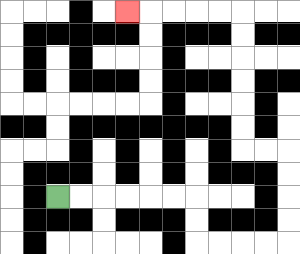{'start': '[2, 8]', 'end': '[5, 0]', 'path_directions': 'R,R,R,R,R,R,D,D,R,R,R,R,U,U,U,U,L,L,U,U,U,U,U,U,L,L,L,L,L', 'path_coordinates': '[[2, 8], [3, 8], [4, 8], [5, 8], [6, 8], [7, 8], [8, 8], [8, 9], [8, 10], [9, 10], [10, 10], [11, 10], [12, 10], [12, 9], [12, 8], [12, 7], [12, 6], [11, 6], [10, 6], [10, 5], [10, 4], [10, 3], [10, 2], [10, 1], [10, 0], [9, 0], [8, 0], [7, 0], [6, 0], [5, 0]]'}